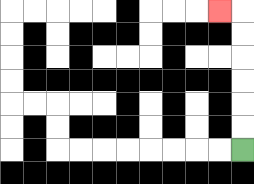{'start': '[10, 6]', 'end': '[9, 0]', 'path_directions': 'U,U,U,U,U,U,L', 'path_coordinates': '[[10, 6], [10, 5], [10, 4], [10, 3], [10, 2], [10, 1], [10, 0], [9, 0]]'}